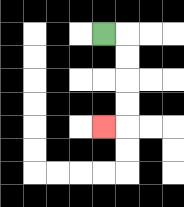{'start': '[4, 1]', 'end': '[4, 5]', 'path_directions': 'R,D,D,D,D,L', 'path_coordinates': '[[4, 1], [5, 1], [5, 2], [5, 3], [5, 4], [5, 5], [4, 5]]'}